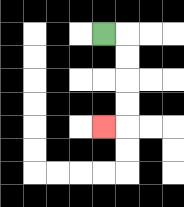{'start': '[4, 1]', 'end': '[4, 5]', 'path_directions': 'R,D,D,D,D,L', 'path_coordinates': '[[4, 1], [5, 1], [5, 2], [5, 3], [5, 4], [5, 5], [4, 5]]'}